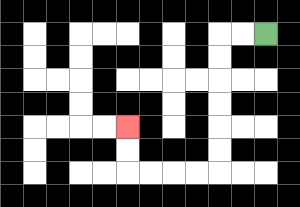{'start': '[11, 1]', 'end': '[5, 5]', 'path_directions': 'L,L,D,D,D,D,D,D,L,L,L,L,U,U', 'path_coordinates': '[[11, 1], [10, 1], [9, 1], [9, 2], [9, 3], [9, 4], [9, 5], [9, 6], [9, 7], [8, 7], [7, 7], [6, 7], [5, 7], [5, 6], [5, 5]]'}